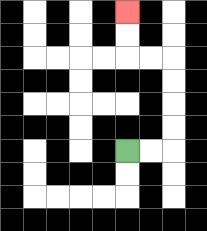{'start': '[5, 6]', 'end': '[5, 0]', 'path_directions': 'R,R,U,U,U,U,L,L,U,U', 'path_coordinates': '[[5, 6], [6, 6], [7, 6], [7, 5], [7, 4], [7, 3], [7, 2], [6, 2], [5, 2], [5, 1], [5, 0]]'}